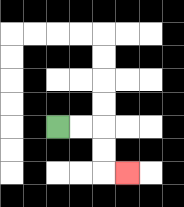{'start': '[2, 5]', 'end': '[5, 7]', 'path_directions': 'R,R,D,D,R', 'path_coordinates': '[[2, 5], [3, 5], [4, 5], [4, 6], [4, 7], [5, 7]]'}